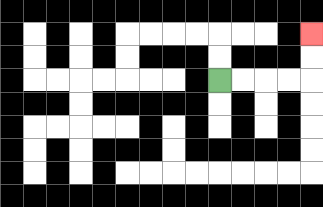{'start': '[9, 3]', 'end': '[13, 1]', 'path_directions': 'R,R,R,R,U,U', 'path_coordinates': '[[9, 3], [10, 3], [11, 3], [12, 3], [13, 3], [13, 2], [13, 1]]'}